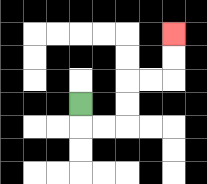{'start': '[3, 4]', 'end': '[7, 1]', 'path_directions': 'D,R,R,U,U,R,R,U,U', 'path_coordinates': '[[3, 4], [3, 5], [4, 5], [5, 5], [5, 4], [5, 3], [6, 3], [7, 3], [7, 2], [7, 1]]'}